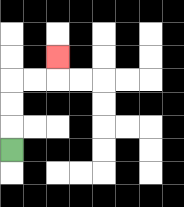{'start': '[0, 6]', 'end': '[2, 2]', 'path_directions': 'U,U,U,R,R,U', 'path_coordinates': '[[0, 6], [0, 5], [0, 4], [0, 3], [1, 3], [2, 3], [2, 2]]'}